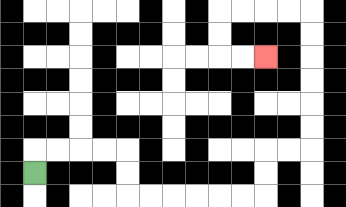{'start': '[1, 7]', 'end': '[11, 2]', 'path_directions': 'U,R,R,R,R,D,D,R,R,R,R,R,R,U,U,R,R,U,U,U,U,U,U,L,L,L,L,D,D,R,R', 'path_coordinates': '[[1, 7], [1, 6], [2, 6], [3, 6], [4, 6], [5, 6], [5, 7], [5, 8], [6, 8], [7, 8], [8, 8], [9, 8], [10, 8], [11, 8], [11, 7], [11, 6], [12, 6], [13, 6], [13, 5], [13, 4], [13, 3], [13, 2], [13, 1], [13, 0], [12, 0], [11, 0], [10, 0], [9, 0], [9, 1], [9, 2], [10, 2], [11, 2]]'}